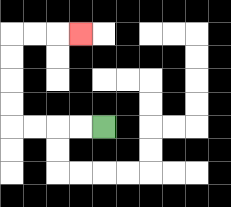{'start': '[4, 5]', 'end': '[3, 1]', 'path_directions': 'L,L,L,L,U,U,U,U,R,R,R', 'path_coordinates': '[[4, 5], [3, 5], [2, 5], [1, 5], [0, 5], [0, 4], [0, 3], [0, 2], [0, 1], [1, 1], [2, 1], [3, 1]]'}